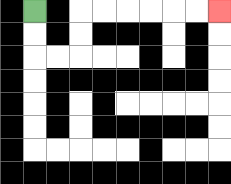{'start': '[1, 0]', 'end': '[9, 0]', 'path_directions': 'D,D,R,R,U,U,R,R,R,R,R,R', 'path_coordinates': '[[1, 0], [1, 1], [1, 2], [2, 2], [3, 2], [3, 1], [3, 0], [4, 0], [5, 0], [6, 0], [7, 0], [8, 0], [9, 0]]'}